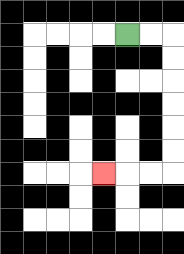{'start': '[5, 1]', 'end': '[4, 7]', 'path_directions': 'R,R,D,D,D,D,D,D,L,L,L', 'path_coordinates': '[[5, 1], [6, 1], [7, 1], [7, 2], [7, 3], [7, 4], [7, 5], [7, 6], [7, 7], [6, 7], [5, 7], [4, 7]]'}